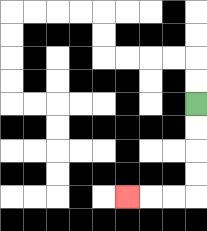{'start': '[8, 4]', 'end': '[5, 8]', 'path_directions': 'D,D,D,D,L,L,L', 'path_coordinates': '[[8, 4], [8, 5], [8, 6], [8, 7], [8, 8], [7, 8], [6, 8], [5, 8]]'}